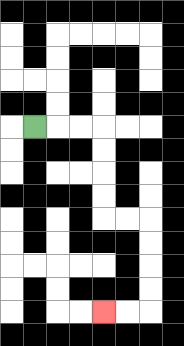{'start': '[1, 5]', 'end': '[4, 13]', 'path_directions': 'R,R,R,D,D,D,D,R,R,D,D,D,D,L,L', 'path_coordinates': '[[1, 5], [2, 5], [3, 5], [4, 5], [4, 6], [4, 7], [4, 8], [4, 9], [5, 9], [6, 9], [6, 10], [6, 11], [6, 12], [6, 13], [5, 13], [4, 13]]'}